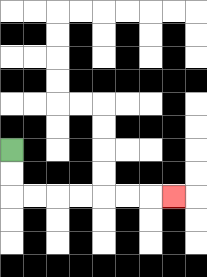{'start': '[0, 6]', 'end': '[7, 8]', 'path_directions': 'D,D,R,R,R,R,R,R,R', 'path_coordinates': '[[0, 6], [0, 7], [0, 8], [1, 8], [2, 8], [3, 8], [4, 8], [5, 8], [6, 8], [7, 8]]'}